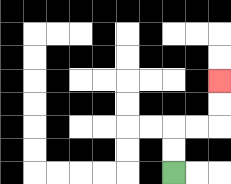{'start': '[7, 7]', 'end': '[9, 3]', 'path_directions': 'U,U,R,R,U,U', 'path_coordinates': '[[7, 7], [7, 6], [7, 5], [8, 5], [9, 5], [9, 4], [9, 3]]'}